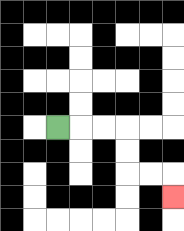{'start': '[2, 5]', 'end': '[7, 8]', 'path_directions': 'R,R,R,D,D,R,R,D', 'path_coordinates': '[[2, 5], [3, 5], [4, 5], [5, 5], [5, 6], [5, 7], [6, 7], [7, 7], [7, 8]]'}